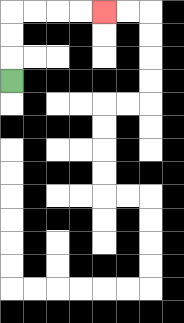{'start': '[0, 3]', 'end': '[4, 0]', 'path_directions': 'U,U,U,R,R,R,R', 'path_coordinates': '[[0, 3], [0, 2], [0, 1], [0, 0], [1, 0], [2, 0], [3, 0], [4, 0]]'}